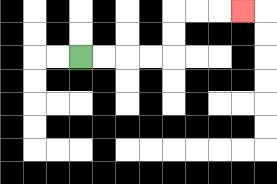{'start': '[3, 2]', 'end': '[10, 0]', 'path_directions': 'R,R,R,R,U,U,R,R,R', 'path_coordinates': '[[3, 2], [4, 2], [5, 2], [6, 2], [7, 2], [7, 1], [7, 0], [8, 0], [9, 0], [10, 0]]'}